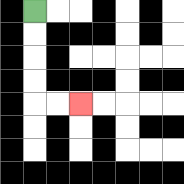{'start': '[1, 0]', 'end': '[3, 4]', 'path_directions': 'D,D,D,D,R,R', 'path_coordinates': '[[1, 0], [1, 1], [1, 2], [1, 3], [1, 4], [2, 4], [3, 4]]'}